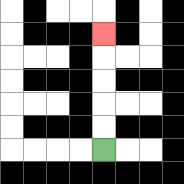{'start': '[4, 6]', 'end': '[4, 1]', 'path_directions': 'U,U,U,U,U', 'path_coordinates': '[[4, 6], [4, 5], [4, 4], [4, 3], [4, 2], [4, 1]]'}